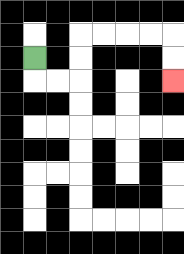{'start': '[1, 2]', 'end': '[7, 3]', 'path_directions': 'D,R,R,U,U,R,R,R,R,D,D', 'path_coordinates': '[[1, 2], [1, 3], [2, 3], [3, 3], [3, 2], [3, 1], [4, 1], [5, 1], [6, 1], [7, 1], [7, 2], [7, 3]]'}